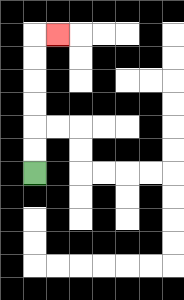{'start': '[1, 7]', 'end': '[2, 1]', 'path_directions': 'U,U,U,U,U,U,R', 'path_coordinates': '[[1, 7], [1, 6], [1, 5], [1, 4], [1, 3], [1, 2], [1, 1], [2, 1]]'}